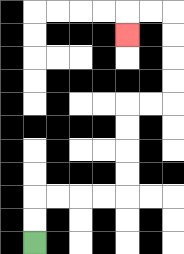{'start': '[1, 10]', 'end': '[5, 1]', 'path_directions': 'U,U,R,R,R,R,U,U,U,U,R,R,U,U,U,U,L,L,D', 'path_coordinates': '[[1, 10], [1, 9], [1, 8], [2, 8], [3, 8], [4, 8], [5, 8], [5, 7], [5, 6], [5, 5], [5, 4], [6, 4], [7, 4], [7, 3], [7, 2], [7, 1], [7, 0], [6, 0], [5, 0], [5, 1]]'}